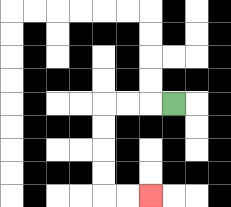{'start': '[7, 4]', 'end': '[6, 8]', 'path_directions': 'L,L,L,D,D,D,D,R,R', 'path_coordinates': '[[7, 4], [6, 4], [5, 4], [4, 4], [4, 5], [4, 6], [4, 7], [4, 8], [5, 8], [6, 8]]'}